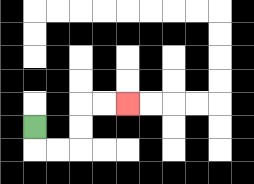{'start': '[1, 5]', 'end': '[5, 4]', 'path_directions': 'D,R,R,U,U,R,R', 'path_coordinates': '[[1, 5], [1, 6], [2, 6], [3, 6], [3, 5], [3, 4], [4, 4], [5, 4]]'}